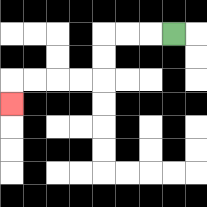{'start': '[7, 1]', 'end': '[0, 4]', 'path_directions': 'L,L,L,D,D,L,L,L,L,D', 'path_coordinates': '[[7, 1], [6, 1], [5, 1], [4, 1], [4, 2], [4, 3], [3, 3], [2, 3], [1, 3], [0, 3], [0, 4]]'}